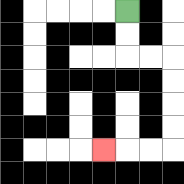{'start': '[5, 0]', 'end': '[4, 6]', 'path_directions': 'D,D,R,R,D,D,D,D,L,L,L', 'path_coordinates': '[[5, 0], [5, 1], [5, 2], [6, 2], [7, 2], [7, 3], [7, 4], [7, 5], [7, 6], [6, 6], [5, 6], [4, 6]]'}